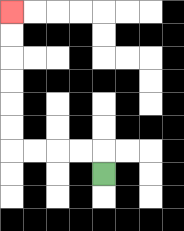{'start': '[4, 7]', 'end': '[0, 0]', 'path_directions': 'U,L,L,L,L,U,U,U,U,U,U', 'path_coordinates': '[[4, 7], [4, 6], [3, 6], [2, 6], [1, 6], [0, 6], [0, 5], [0, 4], [0, 3], [0, 2], [0, 1], [0, 0]]'}